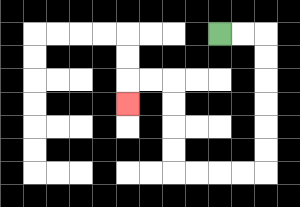{'start': '[9, 1]', 'end': '[5, 4]', 'path_directions': 'R,R,D,D,D,D,D,D,L,L,L,L,U,U,U,U,L,L,D', 'path_coordinates': '[[9, 1], [10, 1], [11, 1], [11, 2], [11, 3], [11, 4], [11, 5], [11, 6], [11, 7], [10, 7], [9, 7], [8, 7], [7, 7], [7, 6], [7, 5], [7, 4], [7, 3], [6, 3], [5, 3], [5, 4]]'}